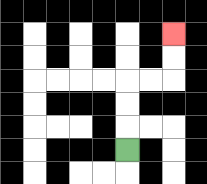{'start': '[5, 6]', 'end': '[7, 1]', 'path_directions': 'U,U,U,R,R,U,U', 'path_coordinates': '[[5, 6], [5, 5], [5, 4], [5, 3], [6, 3], [7, 3], [7, 2], [7, 1]]'}